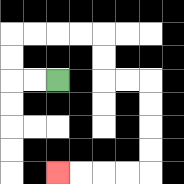{'start': '[2, 3]', 'end': '[2, 7]', 'path_directions': 'L,L,U,U,R,R,R,R,D,D,R,R,D,D,D,D,L,L,L,L', 'path_coordinates': '[[2, 3], [1, 3], [0, 3], [0, 2], [0, 1], [1, 1], [2, 1], [3, 1], [4, 1], [4, 2], [4, 3], [5, 3], [6, 3], [6, 4], [6, 5], [6, 6], [6, 7], [5, 7], [4, 7], [3, 7], [2, 7]]'}